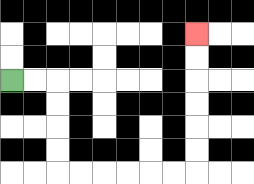{'start': '[0, 3]', 'end': '[8, 1]', 'path_directions': 'R,R,D,D,D,D,R,R,R,R,R,R,U,U,U,U,U,U', 'path_coordinates': '[[0, 3], [1, 3], [2, 3], [2, 4], [2, 5], [2, 6], [2, 7], [3, 7], [4, 7], [5, 7], [6, 7], [7, 7], [8, 7], [8, 6], [8, 5], [8, 4], [8, 3], [8, 2], [8, 1]]'}